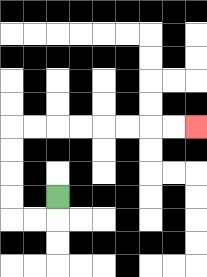{'start': '[2, 8]', 'end': '[8, 5]', 'path_directions': 'D,L,L,U,U,U,U,R,R,R,R,R,R,R,R', 'path_coordinates': '[[2, 8], [2, 9], [1, 9], [0, 9], [0, 8], [0, 7], [0, 6], [0, 5], [1, 5], [2, 5], [3, 5], [4, 5], [5, 5], [6, 5], [7, 5], [8, 5]]'}